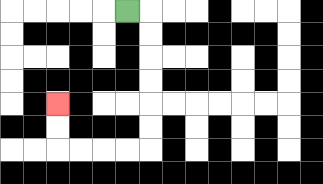{'start': '[5, 0]', 'end': '[2, 4]', 'path_directions': 'R,D,D,D,D,D,D,L,L,L,L,U,U', 'path_coordinates': '[[5, 0], [6, 0], [6, 1], [6, 2], [6, 3], [6, 4], [6, 5], [6, 6], [5, 6], [4, 6], [3, 6], [2, 6], [2, 5], [2, 4]]'}